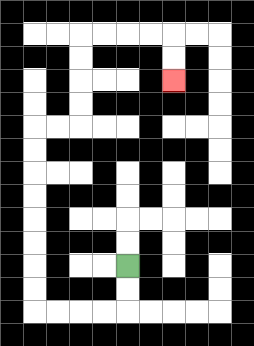{'start': '[5, 11]', 'end': '[7, 3]', 'path_directions': 'D,D,L,L,L,L,U,U,U,U,U,U,U,U,R,R,U,U,U,U,R,R,R,R,D,D', 'path_coordinates': '[[5, 11], [5, 12], [5, 13], [4, 13], [3, 13], [2, 13], [1, 13], [1, 12], [1, 11], [1, 10], [1, 9], [1, 8], [1, 7], [1, 6], [1, 5], [2, 5], [3, 5], [3, 4], [3, 3], [3, 2], [3, 1], [4, 1], [5, 1], [6, 1], [7, 1], [7, 2], [7, 3]]'}